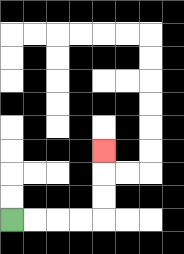{'start': '[0, 9]', 'end': '[4, 6]', 'path_directions': 'R,R,R,R,U,U,U', 'path_coordinates': '[[0, 9], [1, 9], [2, 9], [3, 9], [4, 9], [4, 8], [4, 7], [4, 6]]'}